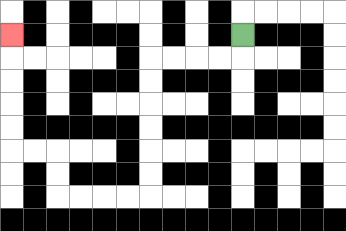{'start': '[10, 1]', 'end': '[0, 1]', 'path_directions': 'D,L,L,L,L,D,D,D,D,D,D,L,L,L,L,U,U,L,L,U,U,U,U,U', 'path_coordinates': '[[10, 1], [10, 2], [9, 2], [8, 2], [7, 2], [6, 2], [6, 3], [6, 4], [6, 5], [6, 6], [6, 7], [6, 8], [5, 8], [4, 8], [3, 8], [2, 8], [2, 7], [2, 6], [1, 6], [0, 6], [0, 5], [0, 4], [0, 3], [0, 2], [0, 1]]'}